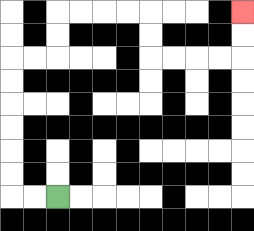{'start': '[2, 8]', 'end': '[10, 0]', 'path_directions': 'L,L,U,U,U,U,U,U,R,R,U,U,R,R,R,R,D,D,R,R,R,R,U,U', 'path_coordinates': '[[2, 8], [1, 8], [0, 8], [0, 7], [0, 6], [0, 5], [0, 4], [0, 3], [0, 2], [1, 2], [2, 2], [2, 1], [2, 0], [3, 0], [4, 0], [5, 0], [6, 0], [6, 1], [6, 2], [7, 2], [8, 2], [9, 2], [10, 2], [10, 1], [10, 0]]'}